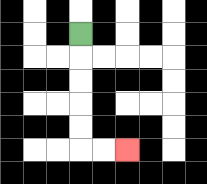{'start': '[3, 1]', 'end': '[5, 6]', 'path_directions': 'D,D,D,D,D,R,R', 'path_coordinates': '[[3, 1], [3, 2], [3, 3], [3, 4], [3, 5], [3, 6], [4, 6], [5, 6]]'}